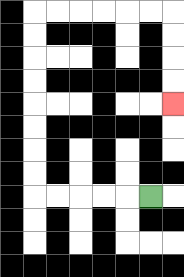{'start': '[6, 8]', 'end': '[7, 4]', 'path_directions': 'L,L,L,L,L,U,U,U,U,U,U,U,U,R,R,R,R,R,R,D,D,D,D', 'path_coordinates': '[[6, 8], [5, 8], [4, 8], [3, 8], [2, 8], [1, 8], [1, 7], [1, 6], [1, 5], [1, 4], [1, 3], [1, 2], [1, 1], [1, 0], [2, 0], [3, 0], [4, 0], [5, 0], [6, 0], [7, 0], [7, 1], [7, 2], [7, 3], [7, 4]]'}